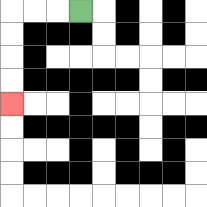{'start': '[3, 0]', 'end': '[0, 4]', 'path_directions': 'L,L,L,D,D,D,D', 'path_coordinates': '[[3, 0], [2, 0], [1, 0], [0, 0], [0, 1], [0, 2], [0, 3], [0, 4]]'}